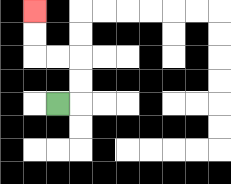{'start': '[2, 4]', 'end': '[1, 0]', 'path_directions': 'R,U,U,L,L,U,U', 'path_coordinates': '[[2, 4], [3, 4], [3, 3], [3, 2], [2, 2], [1, 2], [1, 1], [1, 0]]'}